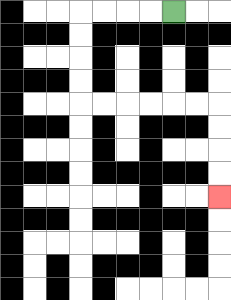{'start': '[7, 0]', 'end': '[9, 8]', 'path_directions': 'L,L,L,L,D,D,D,D,R,R,R,R,R,R,D,D,D,D', 'path_coordinates': '[[7, 0], [6, 0], [5, 0], [4, 0], [3, 0], [3, 1], [3, 2], [3, 3], [3, 4], [4, 4], [5, 4], [6, 4], [7, 4], [8, 4], [9, 4], [9, 5], [9, 6], [9, 7], [9, 8]]'}